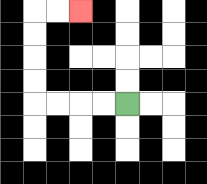{'start': '[5, 4]', 'end': '[3, 0]', 'path_directions': 'L,L,L,L,U,U,U,U,R,R', 'path_coordinates': '[[5, 4], [4, 4], [3, 4], [2, 4], [1, 4], [1, 3], [1, 2], [1, 1], [1, 0], [2, 0], [3, 0]]'}